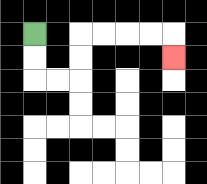{'start': '[1, 1]', 'end': '[7, 2]', 'path_directions': 'D,D,R,R,U,U,R,R,R,R,D', 'path_coordinates': '[[1, 1], [1, 2], [1, 3], [2, 3], [3, 3], [3, 2], [3, 1], [4, 1], [5, 1], [6, 1], [7, 1], [7, 2]]'}